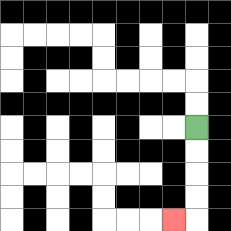{'start': '[8, 5]', 'end': '[7, 9]', 'path_directions': 'D,D,D,D,L', 'path_coordinates': '[[8, 5], [8, 6], [8, 7], [8, 8], [8, 9], [7, 9]]'}